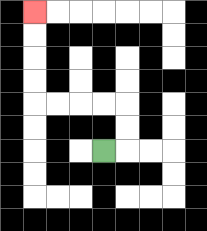{'start': '[4, 6]', 'end': '[1, 0]', 'path_directions': 'R,U,U,L,L,L,L,U,U,U,U', 'path_coordinates': '[[4, 6], [5, 6], [5, 5], [5, 4], [4, 4], [3, 4], [2, 4], [1, 4], [1, 3], [1, 2], [1, 1], [1, 0]]'}